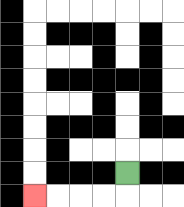{'start': '[5, 7]', 'end': '[1, 8]', 'path_directions': 'D,L,L,L,L', 'path_coordinates': '[[5, 7], [5, 8], [4, 8], [3, 8], [2, 8], [1, 8]]'}